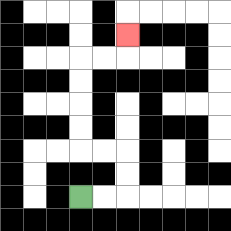{'start': '[3, 8]', 'end': '[5, 1]', 'path_directions': 'R,R,U,U,L,L,U,U,U,U,R,R,U', 'path_coordinates': '[[3, 8], [4, 8], [5, 8], [5, 7], [5, 6], [4, 6], [3, 6], [3, 5], [3, 4], [3, 3], [3, 2], [4, 2], [5, 2], [5, 1]]'}